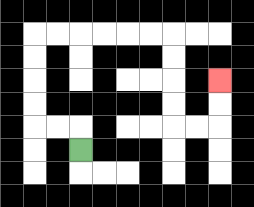{'start': '[3, 6]', 'end': '[9, 3]', 'path_directions': 'U,L,L,U,U,U,U,R,R,R,R,R,R,D,D,D,D,R,R,U,U', 'path_coordinates': '[[3, 6], [3, 5], [2, 5], [1, 5], [1, 4], [1, 3], [1, 2], [1, 1], [2, 1], [3, 1], [4, 1], [5, 1], [6, 1], [7, 1], [7, 2], [7, 3], [7, 4], [7, 5], [8, 5], [9, 5], [9, 4], [9, 3]]'}